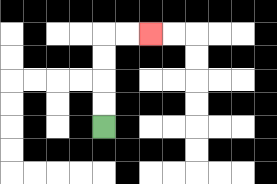{'start': '[4, 5]', 'end': '[6, 1]', 'path_directions': 'U,U,U,U,R,R', 'path_coordinates': '[[4, 5], [4, 4], [4, 3], [4, 2], [4, 1], [5, 1], [6, 1]]'}